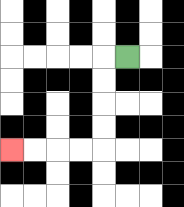{'start': '[5, 2]', 'end': '[0, 6]', 'path_directions': 'L,D,D,D,D,L,L,L,L', 'path_coordinates': '[[5, 2], [4, 2], [4, 3], [4, 4], [4, 5], [4, 6], [3, 6], [2, 6], [1, 6], [0, 6]]'}